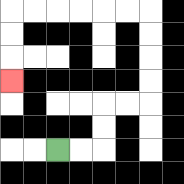{'start': '[2, 6]', 'end': '[0, 3]', 'path_directions': 'R,R,U,U,R,R,U,U,U,U,L,L,L,L,L,L,D,D,D', 'path_coordinates': '[[2, 6], [3, 6], [4, 6], [4, 5], [4, 4], [5, 4], [6, 4], [6, 3], [6, 2], [6, 1], [6, 0], [5, 0], [4, 0], [3, 0], [2, 0], [1, 0], [0, 0], [0, 1], [0, 2], [0, 3]]'}